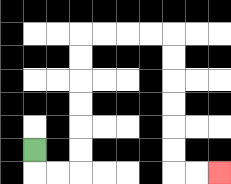{'start': '[1, 6]', 'end': '[9, 7]', 'path_directions': 'D,R,R,U,U,U,U,U,U,R,R,R,R,D,D,D,D,D,D,R,R', 'path_coordinates': '[[1, 6], [1, 7], [2, 7], [3, 7], [3, 6], [3, 5], [3, 4], [3, 3], [3, 2], [3, 1], [4, 1], [5, 1], [6, 1], [7, 1], [7, 2], [7, 3], [7, 4], [7, 5], [7, 6], [7, 7], [8, 7], [9, 7]]'}